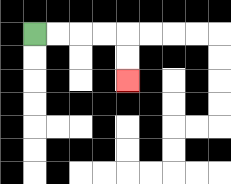{'start': '[1, 1]', 'end': '[5, 3]', 'path_directions': 'R,R,R,R,D,D', 'path_coordinates': '[[1, 1], [2, 1], [3, 1], [4, 1], [5, 1], [5, 2], [5, 3]]'}